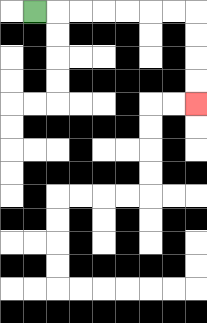{'start': '[1, 0]', 'end': '[8, 4]', 'path_directions': 'R,R,R,R,R,R,R,D,D,D,D', 'path_coordinates': '[[1, 0], [2, 0], [3, 0], [4, 0], [5, 0], [6, 0], [7, 0], [8, 0], [8, 1], [8, 2], [8, 3], [8, 4]]'}